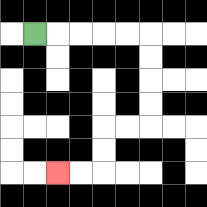{'start': '[1, 1]', 'end': '[2, 7]', 'path_directions': 'R,R,R,R,R,D,D,D,D,L,L,D,D,L,L', 'path_coordinates': '[[1, 1], [2, 1], [3, 1], [4, 1], [5, 1], [6, 1], [6, 2], [6, 3], [6, 4], [6, 5], [5, 5], [4, 5], [4, 6], [4, 7], [3, 7], [2, 7]]'}